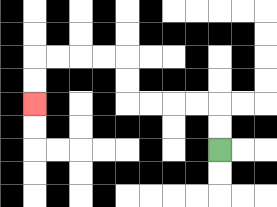{'start': '[9, 6]', 'end': '[1, 4]', 'path_directions': 'U,U,L,L,L,L,U,U,L,L,L,L,D,D', 'path_coordinates': '[[9, 6], [9, 5], [9, 4], [8, 4], [7, 4], [6, 4], [5, 4], [5, 3], [5, 2], [4, 2], [3, 2], [2, 2], [1, 2], [1, 3], [1, 4]]'}